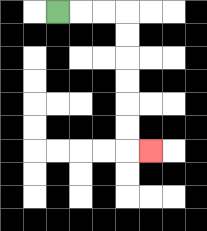{'start': '[2, 0]', 'end': '[6, 6]', 'path_directions': 'R,R,R,D,D,D,D,D,D,R', 'path_coordinates': '[[2, 0], [3, 0], [4, 0], [5, 0], [5, 1], [5, 2], [5, 3], [5, 4], [5, 5], [5, 6], [6, 6]]'}